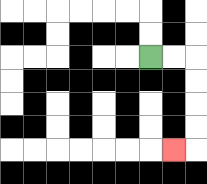{'start': '[6, 2]', 'end': '[7, 6]', 'path_directions': 'R,R,D,D,D,D,L', 'path_coordinates': '[[6, 2], [7, 2], [8, 2], [8, 3], [8, 4], [8, 5], [8, 6], [7, 6]]'}